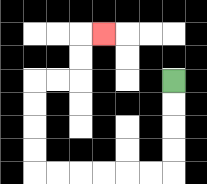{'start': '[7, 3]', 'end': '[4, 1]', 'path_directions': 'D,D,D,D,L,L,L,L,L,L,U,U,U,U,R,R,U,U,R', 'path_coordinates': '[[7, 3], [7, 4], [7, 5], [7, 6], [7, 7], [6, 7], [5, 7], [4, 7], [3, 7], [2, 7], [1, 7], [1, 6], [1, 5], [1, 4], [1, 3], [2, 3], [3, 3], [3, 2], [3, 1], [4, 1]]'}